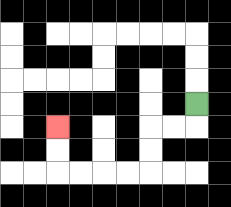{'start': '[8, 4]', 'end': '[2, 5]', 'path_directions': 'D,L,L,D,D,L,L,L,L,U,U', 'path_coordinates': '[[8, 4], [8, 5], [7, 5], [6, 5], [6, 6], [6, 7], [5, 7], [4, 7], [3, 7], [2, 7], [2, 6], [2, 5]]'}